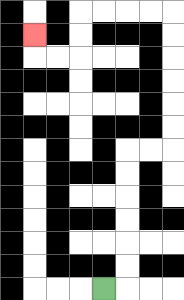{'start': '[4, 12]', 'end': '[1, 1]', 'path_directions': 'R,U,U,U,U,U,U,R,R,U,U,U,U,U,U,L,L,L,L,D,D,L,L,U', 'path_coordinates': '[[4, 12], [5, 12], [5, 11], [5, 10], [5, 9], [5, 8], [5, 7], [5, 6], [6, 6], [7, 6], [7, 5], [7, 4], [7, 3], [7, 2], [7, 1], [7, 0], [6, 0], [5, 0], [4, 0], [3, 0], [3, 1], [3, 2], [2, 2], [1, 2], [1, 1]]'}